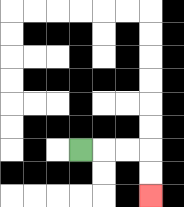{'start': '[3, 6]', 'end': '[6, 8]', 'path_directions': 'R,R,R,D,D', 'path_coordinates': '[[3, 6], [4, 6], [5, 6], [6, 6], [6, 7], [6, 8]]'}